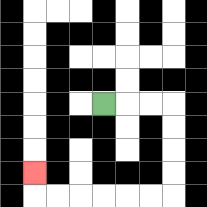{'start': '[4, 4]', 'end': '[1, 7]', 'path_directions': 'R,R,R,D,D,D,D,L,L,L,L,L,L,U', 'path_coordinates': '[[4, 4], [5, 4], [6, 4], [7, 4], [7, 5], [7, 6], [7, 7], [7, 8], [6, 8], [5, 8], [4, 8], [3, 8], [2, 8], [1, 8], [1, 7]]'}